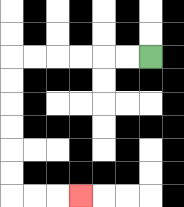{'start': '[6, 2]', 'end': '[3, 8]', 'path_directions': 'L,L,L,L,L,L,D,D,D,D,D,D,R,R,R', 'path_coordinates': '[[6, 2], [5, 2], [4, 2], [3, 2], [2, 2], [1, 2], [0, 2], [0, 3], [0, 4], [0, 5], [0, 6], [0, 7], [0, 8], [1, 8], [2, 8], [3, 8]]'}